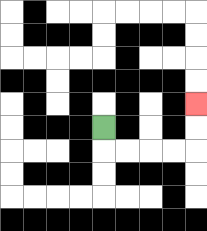{'start': '[4, 5]', 'end': '[8, 4]', 'path_directions': 'D,R,R,R,R,U,U', 'path_coordinates': '[[4, 5], [4, 6], [5, 6], [6, 6], [7, 6], [8, 6], [8, 5], [8, 4]]'}